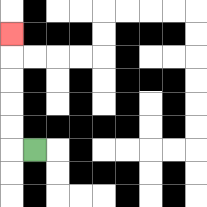{'start': '[1, 6]', 'end': '[0, 1]', 'path_directions': 'L,U,U,U,U,U', 'path_coordinates': '[[1, 6], [0, 6], [0, 5], [0, 4], [0, 3], [0, 2], [0, 1]]'}